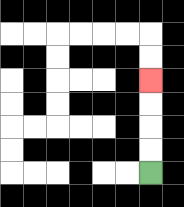{'start': '[6, 7]', 'end': '[6, 3]', 'path_directions': 'U,U,U,U', 'path_coordinates': '[[6, 7], [6, 6], [6, 5], [6, 4], [6, 3]]'}